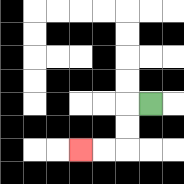{'start': '[6, 4]', 'end': '[3, 6]', 'path_directions': 'L,D,D,L,L', 'path_coordinates': '[[6, 4], [5, 4], [5, 5], [5, 6], [4, 6], [3, 6]]'}